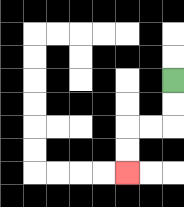{'start': '[7, 3]', 'end': '[5, 7]', 'path_directions': 'D,D,L,L,D,D', 'path_coordinates': '[[7, 3], [7, 4], [7, 5], [6, 5], [5, 5], [5, 6], [5, 7]]'}